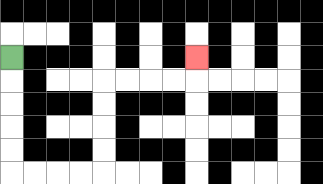{'start': '[0, 2]', 'end': '[8, 2]', 'path_directions': 'D,D,D,D,D,R,R,R,R,U,U,U,U,R,R,R,R,U', 'path_coordinates': '[[0, 2], [0, 3], [0, 4], [0, 5], [0, 6], [0, 7], [1, 7], [2, 7], [3, 7], [4, 7], [4, 6], [4, 5], [4, 4], [4, 3], [5, 3], [6, 3], [7, 3], [8, 3], [8, 2]]'}